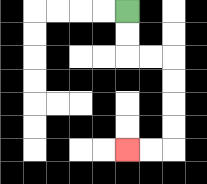{'start': '[5, 0]', 'end': '[5, 6]', 'path_directions': 'D,D,R,R,D,D,D,D,L,L', 'path_coordinates': '[[5, 0], [5, 1], [5, 2], [6, 2], [7, 2], [7, 3], [7, 4], [7, 5], [7, 6], [6, 6], [5, 6]]'}